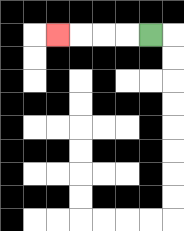{'start': '[6, 1]', 'end': '[2, 1]', 'path_directions': 'L,L,L,L', 'path_coordinates': '[[6, 1], [5, 1], [4, 1], [3, 1], [2, 1]]'}